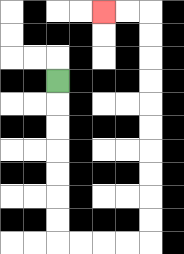{'start': '[2, 3]', 'end': '[4, 0]', 'path_directions': 'D,D,D,D,D,D,D,R,R,R,R,U,U,U,U,U,U,U,U,U,U,L,L', 'path_coordinates': '[[2, 3], [2, 4], [2, 5], [2, 6], [2, 7], [2, 8], [2, 9], [2, 10], [3, 10], [4, 10], [5, 10], [6, 10], [6, 9], [6, 8], [6, 7], [6, 6], [6, 5], [6, 4], [6, 3], [6, 2], [6, 1], [6, 0], [5, 0], [4, 0]]'}